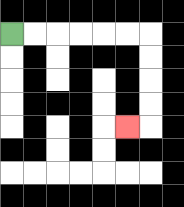{'start': '[0, 1]', 'end': '[5, 5]', 'path_directions': 'R,R,R,R,R,R,D,D,D,D,L', 'path_coordinates': '[[0, 1], [1, 1], [2, 1], [3, 1], [4, 1], [5, 1], [6, 1], [6, 2], [6, 3], [6, 4], [6, 5], [5, 5]]'}